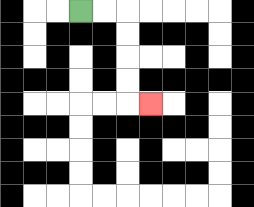{'start': '[3, 0]', 'end': '[6, 4]', 'path_directions': 'R,R,D,D,D,D,R', 'path_coordinates': '[[3, 0], [4, 0], [5, 0], [5, 1], [5, 2], [5, 3], [5, 4], [6, 4]]'}